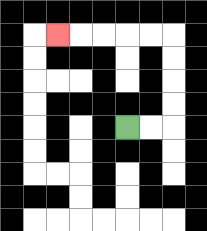{'start': '[5, 5]', 'end': '[2, 1]', 'path_directions': 'R,R,U,U,U,U,L,L,L,L,L', 'path_coordinates': '[[5, 5], [6, 5], [7, 5], [7, 4], [7, 3], [7, 2], [7, 1], [6, 1], [5, 1], [4, 1], [3, 1], [2, 1]]'}